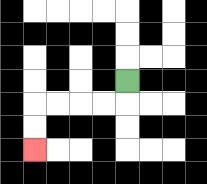{'start': '[5, 3]', 'end': '[1, 6]', 'path_directions': 'D,L,L,L,L,D,D', 'path_coordinates': '[[5, 3], [5, 4], [4, 4], [3, 4], [2, 4], [1, 4], [1, 5], [1, 6]]'}